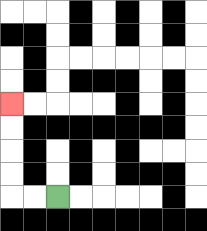{'start': '[2, 8]', 'end': '[0, 4]', 'path_directions': 'L,L,U,U,U,U', 'path_coordinates': '[[2, 8], [1, 8], [0, 8], [0, 7], [0, 6], [0, 5], [0, 4]]'}